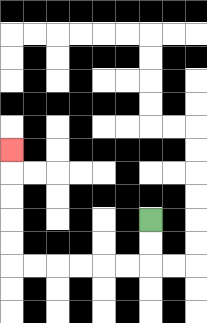{'start': '[6, 9]', 'end': '[0, 6]', 'path_directions': 'D,D,L,L,L,L,L,L,U,U,U,U,U', 'path_coordinates': '[[6, 9], [6, 10], [6, 11], [5, 11], [4, 11], [3, 11], [2, 11], [1, 11], [0, 11], [0, 10], [0, 9], [0, 8], [0, 7], [0, 6]]'}